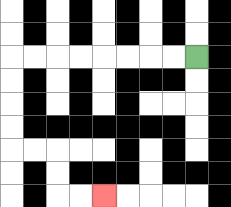{'start': '[8, 2]', 'end': '[4, 8]', 'path_directions': 'L,L,L,L,L,L,L,L,D,D,D,D,R,R,D,D,R,R', 'path_coordinates': '[[8, 2], [7, 2], [6, 2], [5, 2], [4, 2], [3, 2], [2, 2], [1, 2], [0, 2], [0, 3], [0, 4], [0, 5], [0, 6], [1, 6], [2, 6], [2, 7], [2, 8], [3, 8], [4, 8]]'}